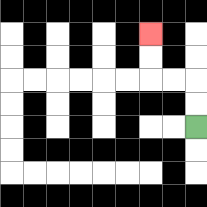{'start': '[8, 5]', 'end': '[6, 1]', 'path_directions': 'U,U,L,L,U,U', 'path_coordinates': '[[8, 5], [8, 4], [8, 3], [7, 3], [6, 3], [6, 2], [6, 1]]'}